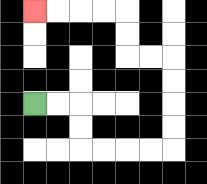{'start': '[1, 4]', 'end': '[1, 0]', 'path_directions': 'R,R,D,D,R,R,R,R,U,U,U,U,L,L,U,U,L,L,L,L', 'path_coordinates': '[[1, 4], [2, 4], [3, 4], [3, 5], [3, 6], [4, 6], [5, 6], [6, 6], [7, 6], [7, 5], [7, 4], [7, 3], [7, 2], [6, 2], [5, 2], [5, 1], [5, 0], [4, 0], [3, 0], [2, 0], [1, 0]]'}